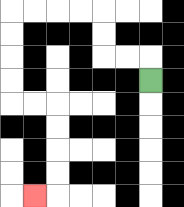{'start': '[6, 3]', 'end': '[1, 8]', 'path_directions': 'U,L,L,U,U,L,L,L,L,D,D,D,D,R,R,D,D,D,D,L', 'path_coordinates': '[[6, 3], [6, 2], [5, 2], [4, 2], [4, 1], [4, 0], [3, 0], [2, 0], [1, 0], [0, 0], [0, 1], [0, 2], [0, 3], [0, 4], [1, 4], [2, 4], [2, 5], [2, 6], [2, 7], [2, 8], [1, 8]]'}